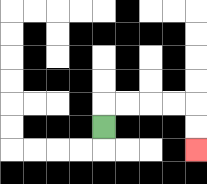{'start': '[4, 5]', 'end': '[8, 6]', 'path_directions': 'U,R,R,R,R,D,D', 'path_coordinates': '[[4, 5], [4, 4], [5, 4], [6, 4], [7, 4], [8, 4], [8, 5], [8, 6]]'}